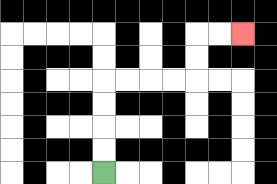{'start': '[4, 7]', 'end': '[10, 1]', 'path_directions': 'U,U,U,U,R,R,R,R,U,U,R,R', 'path_coordinates': '[[4, 7], [4, 6], [4, 5], [4, 4], [4, 3], [5, 3], [6, 3], [7, 3], [8, 3], [8, 2], [8, 1], [9, 1], [10, 1]]'}